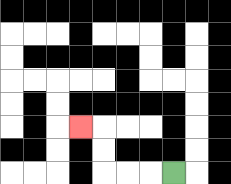{'start': '[7, 7]', 'end': '[3, 5]', 'path_directions': 'L,L,L,U,U,L', 'path_coordinates': '[[7, 7], [6, 7], [5, 7], [4, 7], [4, 6], [4, 5], [3, 5]]'}